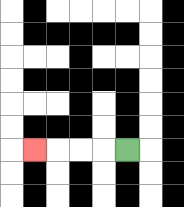{'start': '[5, 6]', 'end': '[1, 6]', 'path_directions': 'L,L,L,L', 'path_coordinates': '[[5, 6], [4, 6], [3, 6], [2, 6], [1, 6]]'}